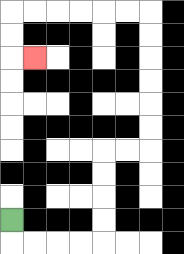{'start': '[0, 9]', 'end': '[1, 2]', 'path_directions': 'D,R,R,R,R,U,U,U,U,R,R,U,U,U,U,U,U,L,L,L,L,L,L,D,D,R', 'path_coordinates': '[[0, 9], [0, 10], [1, 10], [2, 10], [3, 10], [4, 10], [4, 9], [4, 8], [4, 7], [4, 6], [5, 6], [6, 6], [6, 5], [6, 4], [6, 3], [6, 2], [6, 1], [6, 0], [5, 0], [4, 0], [3, 0], [2, 0], [1, 0], [0, 0], [0, 1], [0, 2], [1, 2]]'}